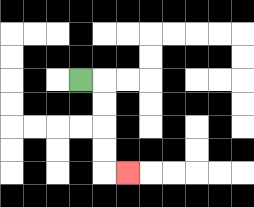{'start': '[3, 3]', 'end': '[5, 7]', 'path_directions': 'R,D,D,D,D,R', 'path_coordinates': '[[3, 3], [4, 3], [4, 4], [4, 5], [4, 6], [4, 7], [5, 7]]'}